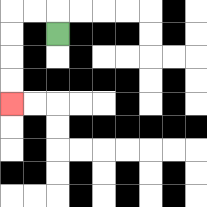{'start': '[2, 1]', 'end': '[0, 4]', 'path_directions': 'U,L,L,D,D,D,D', 'path_coordinates': '[[2, 1], [2, 0], [1, 0], [0, 0], [0, 1], [0, 2], [0, 3], [0, 4]]'}